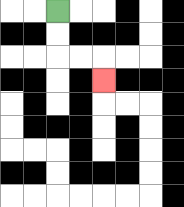{'start': '[2, 0]', 'end': '[4, 3]', 'path_directions': 'D,D,R,R,D', 'path_coordinates': '[[2, 0], [2, 1], [2, 2], [3, 2], [4, 2], [4, 3]]'}